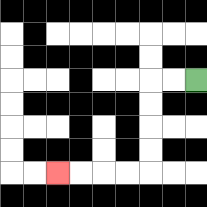{'start': '[8, 3]', 'end': '[2, 7]', 'path_directions': 'L,L,D,D,D,D,L,L,L,L', 'path_coordinates': '[[8, 3], [7, 3], [6, 3], [6, 4], [6, 5], [6, 6], [6, 7], [5, 7], [4, 7], [3, 7], [2, 7]]'}